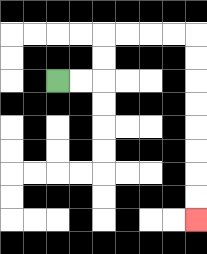{'start': '[2, 3]', 'end': '[8, 9]', 'path_directions': 'R,R,U,U,R,R,R,R,D,D,D,D,D,D,D,D', 'path_coordinates': '[[2, 3], [3, 3], [4, 3], [4, 2], [4, 1], [5, 1], [6, 1], [7, 1], [8, 1], [8, 2], [8, 3], [8, 4], [8, 5], [8, 6], [8, 7], [8, 8], [8, 9]]'}